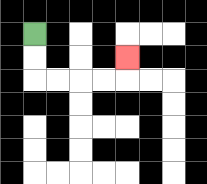{'start': '[1, 1]', 'end': '[5, 2]', 'path_directions': 'D,D,R,R,R,R,U', 'path_coordinates': '[[1, 1], [1, 2], [1, 3], [2, 3], [3, 3], [4, 3], [5, 3], [5, 2]]'}